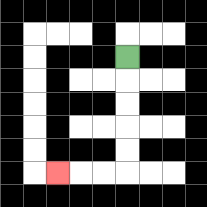{'start': '[5, 2]', 'end': '[2, 7]', 'path_directions': 'D,D,D,D,D,L,L,L', 'path_coordinates': '[[5, 2], [5, 3], [5, 4], [5, 5], [5, 6], [5, 7], [4, 7], [3, 7], [2, 7]]'}